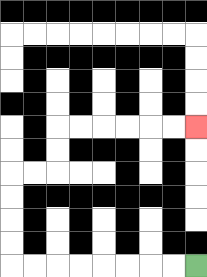{'start': '[8, 11]', 'end': '[8, 5]', 'path_directions': 'L,L,L,L,L,L,L,L,U,U,U,U,R,R,U,U,R,R,R,R,R,R', 'path_coordinates': '[[8, 11], [7, 11], [6, 11], [5, 11], [4, 11], [3, 11], [2, 11], [1, 11], [0, 11], [0, 10], [0, 9], [0, 8], [0, 7], [1, 7], [2, 7], [2, 6], [2, 5], [3, 5], [4, 5], [5, 5], [6, 5], [7, 5], [8, 5]]'}